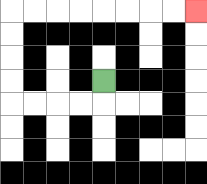{'start': '[4, 3]', 'end': '[8, 0]', 'path_directions': 'D,L,L,L,L,U,U,U,U,R,R,R,R,R,R,R,R', 'path_coordinates': '[[4, 3], [4, 4], [3, 4], [2, 4], [1, 4], [0, 4], [0, 3], [0, 2], [0, 1], [0, 0], [1, 0], [2, 0], [3, 0], [4, 0], [5, 0], [6, 0], [7, 0], [8, 0]]'}